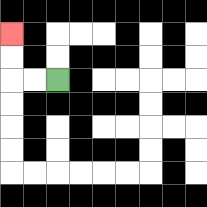{'start': '[2, 3]', 'end': '[0, 1]', 'path_directions': 'L,L,U,U', 'path_coordinates': '[[2, 3], [1, 3], [0, 3], [0, 2], [0, 1]]'}